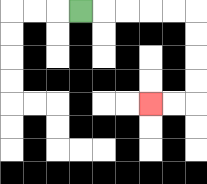{'start': '[3, 0]', 'end': '[6, 4]', 'path_directions': 'R,R,R,R,R,D,D,D,D,L,L', 'path_coordinates': '[[3, 0], [4, 0], [5, 0], [6, 0], [7, 0], [8, 0], [8, 1], [8, 2], [8, 3], [8, 4], [7, 4], [6, 4]]'}